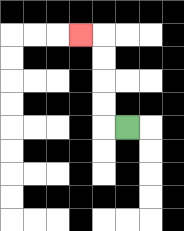{'start': '[5, 5]', 'end': '[3, 1]', 'path_directions': 'L,U,U,U,U,L', 'path_coordinates': '[[5, 5], [4, 5], [4, 4], [4, 3], [4, 2], [4, 1], [3, 1]]'}